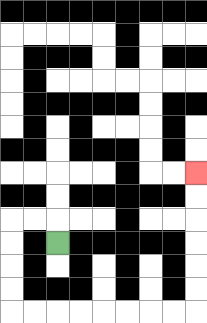{'start': '[2, 10]', 'end': '[8, 7]', 'path_directions': 'U,L,L,D,D,D,D,R,R,R,R,R,R,R,R,U,U,U,U,U,U', 'path_coordinates': '[[2, 10], [2, 9], [1, 9], [0, 9], [0, 10], [0, 11], [0, 12], [0, 13], [1, 13], [2, 13], [3, 13], [4, 13], [5, 13], [6, 13], [7, 13], [8, 13], [8, 12], [8, 11], [8, 10], [8, 9], [8, 8], [8, 7]]'}